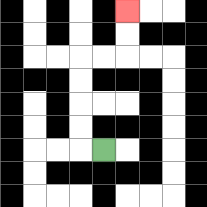{'start': '[4, 6]', 'end': '[5, 0]', 'path_directions': 'L,U,U,U,U,R,R,U,U', 'path_coordinates': '[[4, 6], [3, 6], [3, 5], [3, 4], [3, 3], [3, 2], [4, 2], [5, 2], [5, 1], [5, 0]]'}